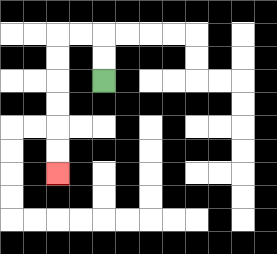{'start': '[4, 3]', 'end': '[2, 7]', 'path_directions': 'U,U,L,L,D,D,D,D,D,D', 'path_coordinates': '[[4, 3], [4, 2], [4, 1], [3, 1], [2, 1], [2, 2], [2, 3], [2, 4], [2, 5], [2, 6], [2, 7]]'}